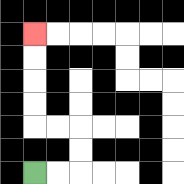{'start': '[1, 7]', 'end': '[1, 1]', 'path_directions': 'R,R,U,U,L,L,U,U,U,U', 'path_coordinates': '[[1, 7], [2, 7], [3, 7], [3, 6], [3, 5], [2, 5], [1, 5], [1, 4], [1, 3], [1, 2], [1, 1]]'}